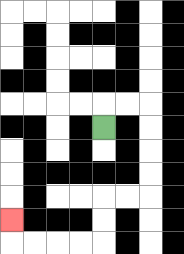{'start': '[4, 5]', 'end': '[0, 9]', 'path_directions': 'U,R,R,D,D,D,D,L,L,D,D,L,L,L,L,U', 'path_coordinates': '[[4, 5], [4, 4], [5, 4], [6, 4], [6, 5], [6, 6], [6, 7], [6, 8], [5, 8], [4, 8], [4, 9], [4, 10], [3, 10], [2, 10], [1, 10], [0, 10], [0, 9]]'}